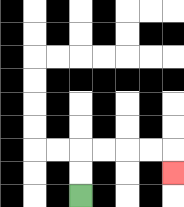{'start': '[3, 8]', 'end': '[7, 7]', 'path_directions': 'U,U,R,R,R,R,D', 'path_coordinates': '[[3, 8], [3, 7], [3, 6], [4, 6], [5, 6], [6, 6], [7, 6], [7, 7]]'}